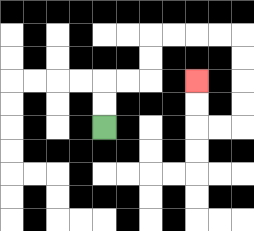{'start': '[4, 5]', 'end': '[8, 3]', 'path_directions': 'U,U,R,R,U,U,R,R,R,R,D,D,D,D,L,L,U,U', 'path_coordinates': '[[4, 5], [4, 4], [4, 3], [5, 3], [6, 3], [6, 2], [6, 1], [7, 1], [8, 1], [9, 1], [10, 1], [10, 2], [10, 3], [10, 4], [10, 5], [9, 5], [8, 5], [8, 4], [8, 3]]'}